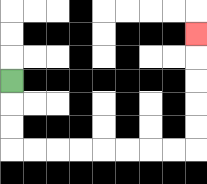{'start': '[0, 3]', 'end': '[8, 1]', 'path_directions': 'D,D,D,R,R,R,R,R,R,R,R,U,U,U,U,U', 'path_coordinates': '[[0, 3], [0, 4], [0, 5], [0, 6], [1, 6], [2, 6], [3, 6], [4, 6], [5, 6], [6, 6], [7, 6], [8, 6], [8, 5], [8, 4], [8, 3], [8, 2], [8, 1]]'}